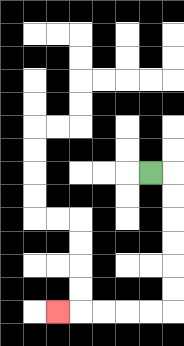{'start': '[6, 7]', 'end': '[2, 13]', 'path_directions': 'R,D,D,D,D,D,D,L,L,L,L,L', 'path_coordinates': '[[6, 7], [7, 7], [7, 8], [7, 9], [7, 10], [7, 11], [7, 12], [7, 13], [6, 13], [5, 13], [4, 13], [3, 13], [2, 13]]'}